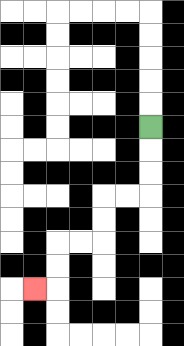{'start': '[6, 5]', 'end': '[1, 12]', 'path_directions': 'D,D,D,L,L,D,D,L,L,D,D,L', 'path_coordinates': '[[6, 5], [6, 6], [6, 7], [6, 8], [5, 8], [4, 8], [4, 9], [4, 10], [3, 10], [2, 10], [2, 11], [2, 12], [1, 12]]'}